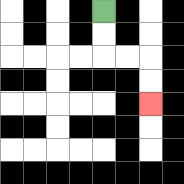{'start': '[4, 0]', 'end': '[6, 4]', 'path_directions': 'D,D,R,R,D,D', 'path_coordinates': '[[4, 0], [4, 1], [4, 2], [5, 2], [6, 2], [6, 3], [6, 4]]'}